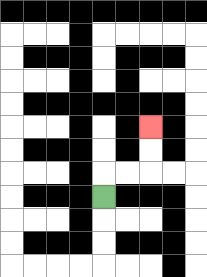{'start': '[4, 8]', 'end': '[6, 5]', 'path_directions': 'U,R,R,U,U', 'path_coordinates': '[[4, 8], [4, 7], [5, 7], [6, 7], [6, 6], [6, 5]]'}